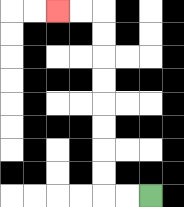{'start': '[6, 8]', 'end': '[2, 0]', 'path_directions': 'L,L,U,U,U,U,U,U,U,U,L,L', 'path_coordinates': '[[6, 8], [5, 8], [4, 8], [4, 7], [4, 6], [4, 5], [4, 4], [4, 3], [4, 2], [4, 1], [4, 0], [3, 0], [2, 0]]'}